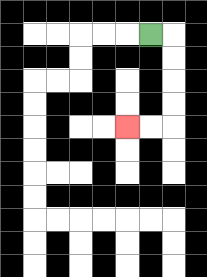{'start': '[6, 1]', 'end': '[5, 5]', 'path_directions': 'R,D,D,D,D,L,L', 'path_coordinates': '[[6, 1], [7, 1], [7, 2], [7, 3], [7, 4], [7, 5], [6, 5], [5, 5]]'}